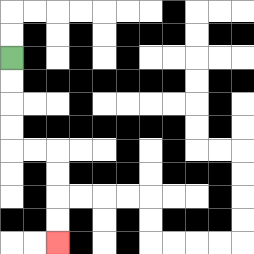{'start': '[0, 2]', 'end': '[2, 10]', 'path_directions': 'D,D,D,D,R,R,D,D,D,D', 'path_coordinates': '[[0, 2], [0, 3], [0, 4], [0, 5], [0, 6], [1, 6], [2, 6], [2, 7], [2, 8], [2, 9], [2, 10]]'}